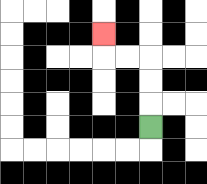{'start': '[6, 5]', 'end': '[4, 1]', 'path_directions': 'U,U,U,L,L,U', 'path_coordinates': '[[6, 5], [6, 4], [6, 3], [6, 2], [5, 2], [4, 2], [4, 1]]'}